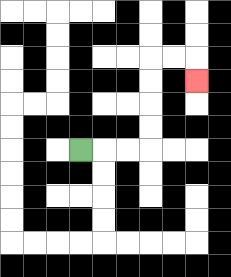{'start': '[3, 6]', 'end': '[8, 3]', 'path_directions': 'R,R,R,U,U,U,U,R,R,D', 'path_coordinates': '[[3, 6], [4, 6], [5, 6], [6, 6], [6, 5], [6, 4], [6, 3], [6, 2], [7, 2], [8, 2], [8, 3]]'}